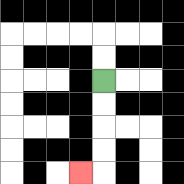{'start': '[4, 3]', 'end': '[3, 7]', 'path_directions': 'D,D,D,D,L', 'path_coordinates': '[[4, 3], [4, 4], [4, 5], [4, 6], [4, 7], [3, 7]]'}